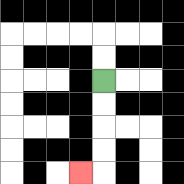{'start': '[4, 3]', 'end': '[3, 7]', 'path_directions': 'D,D,D,D,L', 'path_coordinates': '[[4, 3], [4, 4], [4, 5], [4, 6], [4, 7], [3, 7]]'}